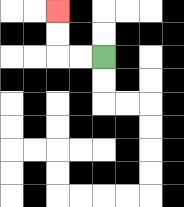{'start': '[4, 2]', 'end': '[2, 0]', 'path_directions': 'L,L,U,U', 'path_coordinates': '[[4, 2], [3, 2], [2, 2], [2, 1], [2, 0]]'}